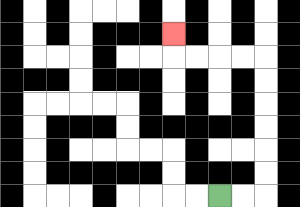{'start': '[9, 8]', 'end': '[7, 1]', 'path_directions': 'R,R,U,U,U,U,U,U,L,L,L,L,U', 'path_coordinates': '[[9, 8], [10, 8], [11, 8], [11, 7], [11, 6], [11, 5], [11, 4], [11, 3], [11, 2], [10, 2], [9, 2], [8, 2], [7, 2], [7, 1]]'}